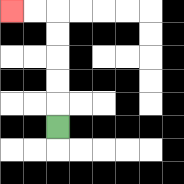{'start': '[2, 5]', 'end': '[0, 0]', 'path_directions': 'U,U,U,U,U,L,L', 'path_coordinates': '[[2, 5], [2, 4], [2, 3], [2, 2], [2, 1], [2, 0], [1, 0], [0, 0]]'}